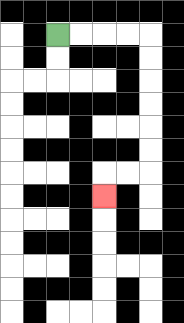{'start': '[2, 1]', 'end': '[4, 8]', 'path_directions': 'R,R,R,R,D,D,D,D,D,D,L,L,D', 'path_coordinates': '[[2, 1], [3, 1], [4, 1], [5, 1], [6, 1], [6, 2], [6, 3], [6, 4], [6, 5], [6, 6], [6, 7], [5, 7], [4, 7], [4, 8]]'}